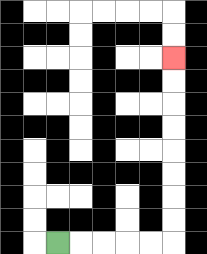{'start': '[2, 10]', 'end': '[7, 2]', 'path_directions': 'R,R,R,R,R,U,U,U,U,U,U,U,U', 'path_coordinates': '[[2, 10], [3, 10], [4, 10], [5, 10], [6, 10], [7, 10], [7, 9], [7, 8], [7, 7], [7, 6], [7, 5], [7, 4], [7, 3], [7, 2]]'}